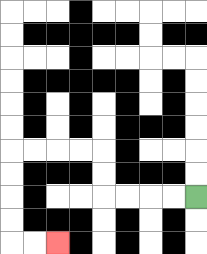{'start': '[8, 8]', 'end': '[2, 10]', 'path_directions': 'L,L,L,L,U,U,L,L,L,L,D,D,D,D,R,R', 'path_coordinates': '[[8, 8], [7, 8], [6, 8], [5, 8], [4, 8], [4, 7], [4, 6], [3, 6], [2, 6], [1, 6], [0, 6], [0, 7], [0, 8], [0, 9], [0, 10], [1, 10], [2, 10]]'}